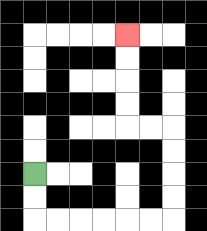{'start': '[1, 7]', 'end': '[5, 1]', 'path_directions': 'D,D,R,R,R,R,R,R,U,U,U,U,L,L,U,U,U,U', 'path_coordinates': '[[1, 7], [1, 8], [1, 9], [2, 9], [3, 9], [4, 9], [5, 9], [6, 9], [7, 9], [7, 8], [7, 7], [7, 6], [7, 5], [6, 5], [5, 5], [5, 4], [5, 3], [5, 2], [5, 1]]'}